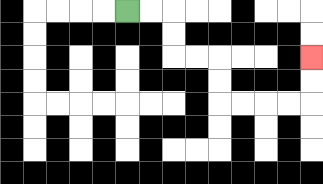{'start': '[5, 0]', 'end': '[13, 2]', 'path_directions': 'R,R,D,D,R,R,D,D,R,R,R,R,U,U', 'path_coordinates': '[[5, 0], [6, 0], [7, 0], [7, 1], [7, 2], [8, 2], [9, 2], [9, 3], [9, 4], [10, 4], [11, 4], [12, 4], [13, 4], [13, 3], [13, 2]]'}